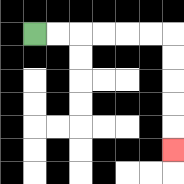{'start': '[1, 1]', 'end': '[7, 6]', 'path_directions': 'R,R,R,R,R,R,D,D,D,D,D', 'path_coordinates': '[[1, 1], [2, 1], [3, 1], [4, 1], [5, 1], [6, 1], [7, 1], [7, 2], [7, 3], [7, 4], [7, 5], [7, 6]]'}